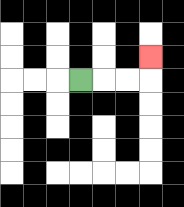{'start': '[3, 3]', 'end': '[6, 2]', 'path_directions': 'R,R,R,U', 'path_coordinates': '[[3, 3], [4, 3], [5, 3], [6, 3], [6, 2]]'}